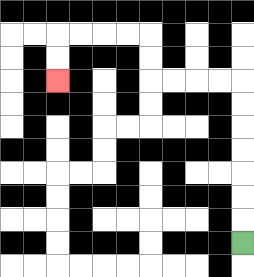{'start': '[10, 10]', 'end': '[2, 3]', 'path_directions': 'U,U,U,U,U,U,U,L,L,L,L,U,U,L,L,L,L,D,D', 'path_coordinates': '[[10, 10], [10, 9], [10, 8], [10, 7], [10, 6], [10, 5], [10, 4], [10, 3], [9, 3], [8, 3], [7, 3], [6, 3], [6, 2], [6, 1], [5, 1], [4, 1], [3, 1], [2, 1], [2, 2], [2, 3]]'}